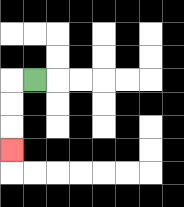{'start': '[1, 3]', 'end': '[0, 6]', 'path_directions': 'L,D,D,D', 'path_coordinates': '[[1, 3], [0, 3], [0, 4], [0, 5], [0, 6]]'}